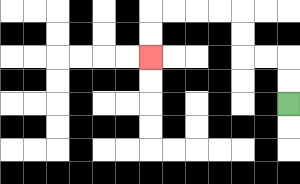{'start': '[12, 4]', 'end': '[6, 2]', 'path_directions': 'U,U,L,L,U,U,L,L,L,L,D,D', 'path_coordinates': '[[12, 4], [12, 3], [12, 2], [11, 2], [10, 2], [10, 1], [10, 0], [9, 0], [8, 0], [7, 0], [6, 0], [6, 1], [6, 2]]'}